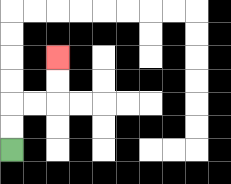{'start': '[0, 6]', 'end': '[2, 2]', 'path_directions': 'U,U,R,R,U,U', 'path_coordinates': '[[0, 6], [0, 5], [0, 4], [1, 4], [2, 4], [2, 3], [2, 2]]'}